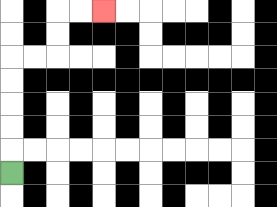{'start': '[0, 7]', 'end': '[4, 0]', 'path_directions': 'U,U,U,U,U,R,R,U,U,R,R', 'path_coordinates': '[[0, 7], [0, 6], [0, 5], [0, 4], [0, 3], [0, 2], [1, 2], [2, 2], [2, 1], [2, 0], [3, 0], [4, 0]]'}